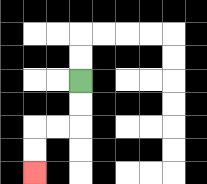{'start': '[3, 3]', 'end': '[1, 7]', 'path_directions': 'D,D,L,L,D,D', 'path_coordinates': '[[3, 3], [3, 4], [3, 5], [2, 5], [1, 5], [1, 6], [1, 7]]'}